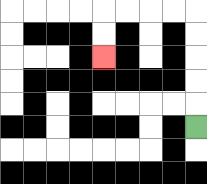{'start': '[8, 5]', 'end': '[4, 2]', 'path_directions': 'U,U,U,U,U,L,L,L,L,D,D', 'path_coordinates': '[[8, 5], [8, 4], [8, 3], [8, 2], [8, 1], [8, 0], [7, 0], [6, 0], [5, 0], [4, 0], [4, 1], [4, 2]]'}